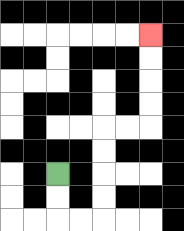{'start': '[2, 7]', 'end': '[6, 1]', 'path_directions': 'D,D,R,R,U,U,U,U,R,R,U,U,U,U', 'path_coordinates': '[[2, 7], [2, 8], [2, 9], [3, 9], [4, 9], [4, 8], [4, 7], [4, 6], [4, 5], [5, 5], [6, 5], [6, 4], [6, 3], [6, 2], [6, 1]]'}